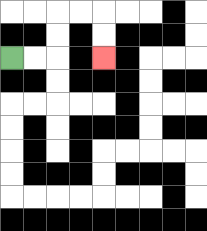{'start': '[0, 2]', 'end': '[4, 2]', 'path_directions': 'R,R,U,U,R,R,D,D', 'path_coordinates': '[[0, 2], [1, 2], [2, 2], [2, 1], [2, 0], [3, 0], [4, 0], [4, 1], [4, 2]]'}